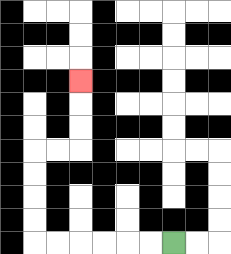{'start': '[7, 10]', 'end': '[3, 3]', 'path_directions': 'L,L,L,L,L,L,U,U,U,U,R,R,U,U,U', 'path_coordinates': '[[7, 10], [6, 10], [5, 10], [4, 10], [3, 10], [2, 10], [1, 10], [1, 9], [1, 8], [1, 7], [1, 6], [2, 6], [3, 6], [3, 5], [3, 4], [3, 3]]'}